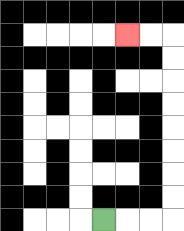{'start': '[4, 9]', 'end': '[5, 1]', 'path_directions': 'R,R,R,U,U,U,U,U,U,U,U,L,L', 'path_coordinates': '[[4, 9], [5, 9], [6, 9], [7, 9], [7, 8], [7, 7], [7, 6], [7, 5], [7, 4], [7, 3], [7, 2], [7, 1], [6, 1], [5, 1]]'}